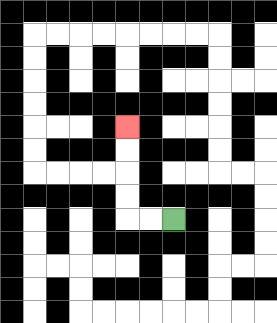{'start': '[7, 9]', 'end': '[5, 5]', 'path_directions': 'L,L,U,U,U,U', 'path_coordinates': '[[7, 9], [6, 9], [5, 9], [5, 8], [5, 7], [5, 6], [5, 5]]'}